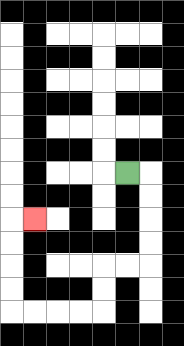{'start': '[5, 7]', 'end': '[1, 9]', 'path_directions': 'R,D,D,D,D,L,L,D,D,L,L,L,L,U,U,U,U,R', 'path_coordinates': '[[5, 7], [6, 7], [6, 8], [6, 9], [6, 10], [6, 11], [5, 11], [4, 11], [4, 12], [4, 13], [3, 13], [2, 13], [1, 13], [0, 13], [0, 12], [0, 11], [0, 10], [0, 9], [1, 9]]'}